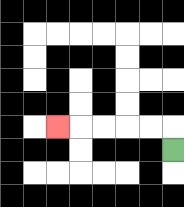{'start': '[7, 6]', 'end': '[2, 5]', 'path_directions': 'U,L,L,L,L,L', 'path_coordinates': '[[7, 6], [7, 5], [6, 5], [5, 5], [4, 5], [3, 5], [2, 5]]'}